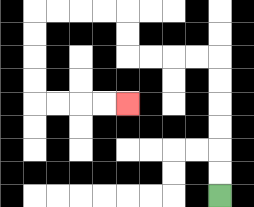{'start': '[9, 8]', 'end': '[5, 4]', 'path_directions': 'U,U,U,U,U,U,L,L,L,L,U,U,L,L,L,L,D,D,D,D,R,R,R,R', 'path_coordinates': '[[9, 8], [9, 7], [9, 6], [9, 5], [9, 4], [9, 3], [9, 2], [8, 2], [7, 2], [6, 2], [5, 2], [5, 1], [5, 0], [4, 0], [3, 0], [2, 0], [1, 0], [1, 1], [1, 2], [1, 3], [1, 4], [2, 4], [3, 4], [4, 4], [5, 4]]'}